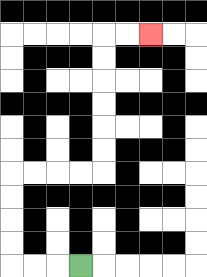{'start': '[3, 11]', 'end': '[6, 1]', 'path_directions': 'L,L,L,U,U,U,U,R,R,R,R,U,U,U,U,U,U,R,R', 'path_coordinates': '[[3, 11], [2, 11], [1, 11], [0, 11], [0, 10], [0, 9], [0, 8], [0, 7], [1, 7], [2, 7], [3, 7], [4, 7], [4, 6], [4, 5], [4, 4], [4, 3], [4, 2], [4, 1], [5, 1], [6, 1]]'}